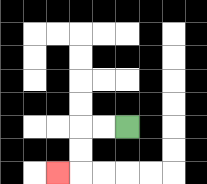{'start': '[5, 5]', 'end': '[2, 7]', 'path_directions': 'L,L,D,D,L', 'path_coordinates': '[[5, 5], [4, 5], [3, 5], [3, 6], [3, 7], [2, 7]]'}